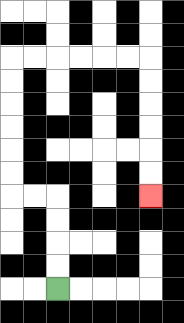{'start': '[2, 12]', 'end': '[6, 8]', 'path_directions': 'U,U,U,U,L,L,U,U,U,U,U,U,R,R,R,R,R,R,D,D,D,D,D,D', 'path_coordinates': '[[2, 12], [2, 11], [2, 10], [2, 9], [2, 8], [1, 8], [0, 8], [0, 7], [0, 6], [0, 5], [0, 4], [0, 3], [0, 2], [1, 2], [2, 2], [3, 2], [4, 2], [5, 2], [6, 2], [6, 3], [6, 4], [6, 5], [6, 6], [6, 7], [6, 8]]'}